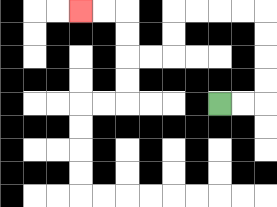{'start': '[9, 4]', 'end': '[3, 0]', 'path_directions': 'R,R,U,U,U,U,L,L,L,L,D,D,L,L,U,U,L,L', 'path_coordinates': '[[9, 4], [10, 4], [11, 4], [11, 3], [11, 2], [11, 1], [11, 0], [10, 0], [9, 0], [8, 0], [7, 0], [7, 1], [7, 2], [6, 2], [5, 2], [5, 1], [5, 0], [4, 0], [3, 0]]'}